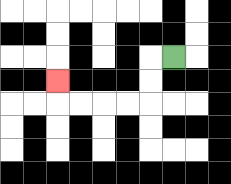{'start': '[7, 2]', 'end': '[2, 3]', 'path_directions': 'L,D,D,L,L,L,L,U', 'path_coordinates': '[[7, 2], [6, 2], [6, 3], [6, 4], [5, 4], [4, 4], [3, 4], [2, 4], [2, 3]]'}